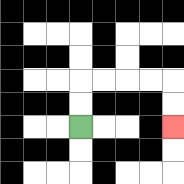{'start': '[3, 5]', 'end': '[7, 5]', 'path_directions': 'U,U,R,R,R,R,D,D', 'path_coordinates': '[[3, 5], [3, 4], [3, 3], [4, 3], [5, 3], [6, 3], [7, 3], [7, 4], [7, 5]]'}